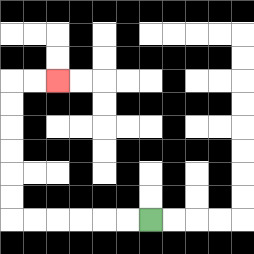{'start': '[6, 9]', 'end': '[2, 3]', 'path_directions': 'L,L,L,L,L,L,U,U,U,U,U,U,R,R', 'path_coordinates': '[[6, 9], [5, 9], [4, 9], [3, 9], [2, 9], [1, 9], [0, 9], [0, 8], [0, 7], [0, 6], [0, 5], [0, 4], [0, 3], [1, 3], [2, 3]]'}